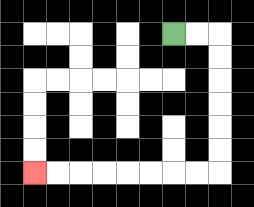{'start': '[7, 1]', 'end': '[1, 7]', 'path_directions': 'R,R,D,D,D,D,D,D,L,L,L,L,L,L,L,L', 'path_coordinates': '[[7, 1], [8, 1], [9, 1], [9, 2], [9, 3], [9, 4], [9, 5], [9, 6], [9, 7], [8, 7], [7, 7], [6, 7], [5, 7], [4, 7], [3, 7], [2, 7], [1, 7]]'}